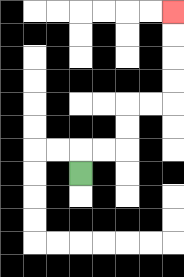{'start': '[3, 7]', 'end': '[7, 0]', 'path_directions': 'U,R,R,U,U,R,R,U,U,U,U', 'path_coordinates': '[[3, 7], [3, 6], [4, 6], [5, 6], [5, 5], [5, 4], [6, 4], [7, 4], [7, 3], [7, 2], [7, 1], [7, 0]]'}